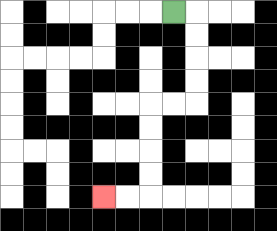{'start': '[7, 0]', 'end': '[4, 8]', 'path_directions': 'R,D,D,D,D,L,L,D,D,D,D,L,L', 'path_coordinates': '[[7, 0], [8, 0], [8, 1], [8, 2], [8, 3], [8, 4], [7, 4], [6, 4], [6, 5], [6, 6], [6, 7], [6, 8], [5, 8], [4, 8]]'}